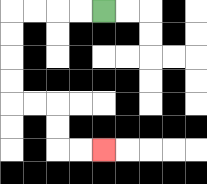{'start': '[4, 0]', 'end': '[4, 6]', 'path_directions': 'L,L,L,L,D,D,D,D,R,R,D,D,R,R', 'path_coordinates': '[[4, 0], [3, 0], [2, 0], [1, 0], [0, 0], [0, 1], [0, 2], [0, 3], [0, 4], [1, 4], [2, 4], [2, 5], [2, 6], [3, 6], [4, 6]]'}